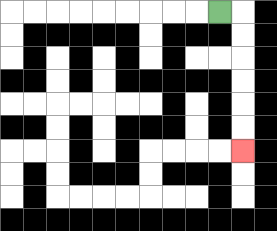{'start': '[9, 0]', 'end': '[10, 6]', 'path_directions': 'R,D,D,D,D,D,D', 'path_coordinates': '[[9, 0], [10, 0], [10, 1], [10, 2], [10, 3], [10, 4], [10, 5], [10, 6]]'}